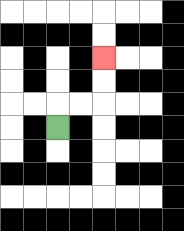{'start': '[2, 5]', 'end': '[4, 2]', 'path_directions': 'U,R,R,U,U', 'path_coordinates': '[[2, 5], [2, 4], [3, 4], [4, 4], [4, 3], [4, 2]]'}